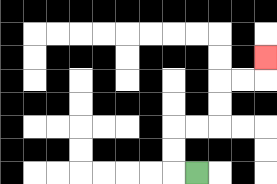{'start': '[8, 7]', 'end': '[11, 2]', 'path_directions': 'L,U,U,R,R,U,U,R,R,U', 'path_coordinates': '[[8, 7], [7, 7], [7, 6], [7, 5], [8, 5], [9, 5], [9, 4], [9, 3], [10, 3], [11, 3], [11, 2]]'}